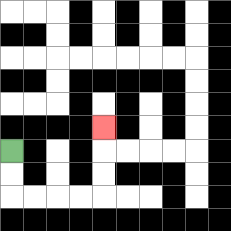{'start': '[0, 6]', 'end': '[4, 5]', 'path_directions': 'D,D,R,R,R,R,U,U,U', 'path_coordinates': '[[0, 6], [0, 7], [0, 8], [1, 8], [2, 8], [3, 8], [4, 8], [4, 7], [4, 6], [4, 5]]'}